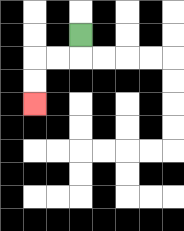{'start': '[3, 1]', 'end': '[1, 4]', 'path_directions': 'D,L,L,D,D', 'path_coordinates': '[[3, 1], [3, 2], [2, 2], [1, 2], [1, 3], [1, 4]]'}